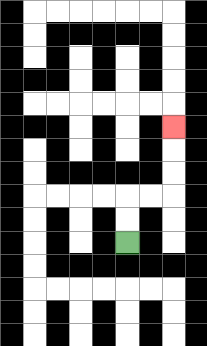{'start': '[5, 10]', 'end': '[7, 5]', 'path_directions': 'U,U,R,R,U,U,U', 'path_coordinates': '[[5, 10], [5, 9], [5, 8], [6, 8], [7, 8], [7, 7], [7, 6], [7, 5]]'}